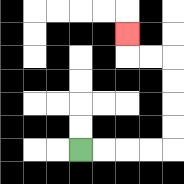{'start': '[3, 6]', 'end': '[5, 1]', 'path_directions': 'R,R,R,R,U,U,U,U,L,L,U', 'path_coordinates': '[[3, 6], [4, 6], [5, 6], [6, 6], [7, 6], [7, 5], [7, 4], [7, 3], [7, 2], [6, 2], [5, 2], [5, 1]]'}